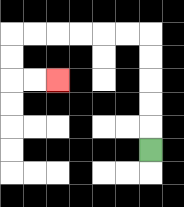{'start': '[6, 6]', 'end': '[2, 3]', 'path_directions': 'U,U,U,U,U,L,L,L,L,L,L,D,D,R,R', 'path_coordinates': '[[6, 6], [6, 5], [6, 4], [6, 3], [6, 2], [6, 1], [5, 1], [4, 1], [3, 1], [2, 1], [1, 1], [0, 1], [0, 2], [0, 3], [1, 3], [2, 3]]'}